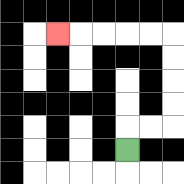{'start': '[5, 6]', 'end': '[2, 1]', 'path_directions': 'U,R,R,U,U,U,U,L,L,L,L,L', 'path_coordinates': '[[5, 6], [5, 5], [6, 5], [7, 5], [7, 4], [7, 3], [7, 2], [7, 1], [6, 1], [5, 1], [4, 1], [3, 1], [2, 1]]'}